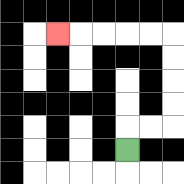{'start': '[5, 6]', 'end': '[2, 1]', 'path_directions': 'U,R,R,U,U,U,U,L,L,L,L,L', 'path_coordinates': '[[5, 6], [5, 5], [6, 5], [7, 5], [7, 4], [7, 3], [7, 2], [7, 1], [6, 1], [5, 1], [4, 1], [3, 1], [2, 1]]'}